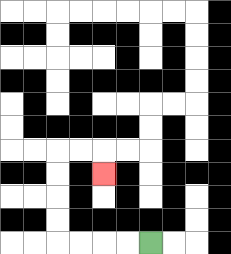{'start': '[6, 10]', 'end': '[4, 7]', 'path_directions': 'L,L,L,L,U,U,U,U,R,R,D', 'path_coordinates': '[[6, 10], [5, 10], [4, 10], [3, 10], [2, 10], [2, 9], [2, 8], [2, 7], [2, 6], [3, 6], [4, 6], [4, 7]]'}